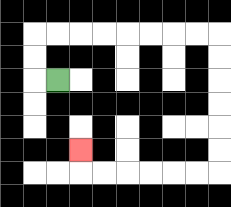{'start': '[2, 3]', 'end': '[3, 6]', 'path_directions': 'L,U,U,R,R,R,R,R,R,R,R,D,D,D,D,D,D,L,L,L,L,L,L,U', 'path_coordinates': '[[2, 3], [1, 3], [1, 2], [1, 1], [2, 1], [3, 1], [4, 1], [5, 1], [6, 1], [7, 1], [8, 1], [9, 1], [9, 2], [9, 3], [9, 4], [9, 5], [9, 6], [9, 7], [8, 7], [7, 7], [6, 7], [5, 7], [4, 7], [3, 7], [3, 6]]'}